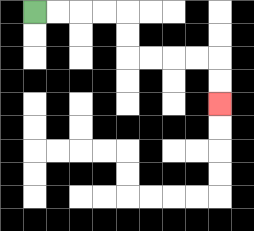{'start': '[1, 0]', 'end': '[9, 4]', 'path_directions': 'R,R,R,R,D,D,R,R,R,R,D,D', 'path_coordinates': '[[1, 0], [2, 0], [3, 0], [4, 0], [5, 0], [5, 1], [5, 2], [6, 2], [7, 2], [8, 2], [9, 2], [9, 3], [9, 4]]'}